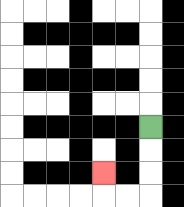{'start': '[6, 5]', 'end': '[4, 7]', 'path_directions': 'D,D,D,L,L,U', 'path_coordinates': '[[6, 5], [6, 6], [6, 7], [6, 8], [5, 8], [4, 8], [4, 7]]'}